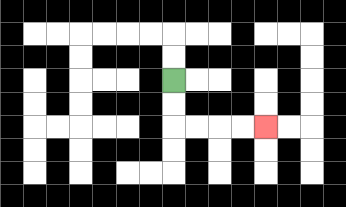{'start': '[7, 3]', 'end': '[11, 5]', 'path_directions': 'D,D,R,R,R,R', 'path_coordinates': '[[7, 3], [7, 4], [7, 5], [8, 5], [9, 5], [10, 5], [11, 5]]'}